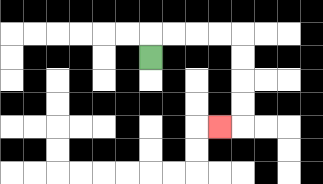{'start': '[6, 2]', 'end': '[9, 5]', 'path_directions': 'U,R,R,R,R,D,D,D,D,L', 'path_coordinates': '[[6, 2], [6, 1], [7, 1], [8, 1], [9, 1], [10, 1], [10, 2], [10, 3], [10, 4], [10, 5], [9, 5]]'}